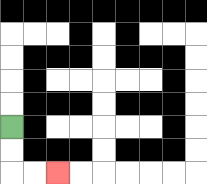{'start': '[0, 5]', 'end': '[2, 7]', 'path_directions': 'D,D,R,R', 'path_coordinates': '[[0, 5], [0, 6], [0, 7], [1, 7], [2, 7]]'}